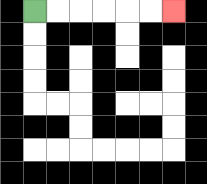{'start': '[1, 0]', 'end': '[7, 0]', 'path_directions': 'R,R,R,R,R,R', 'path_coordinates': '[[1, 0], [2, 0], [3, 0], [4, 0], [5, 0], [6, 0], [7, 0]]'}